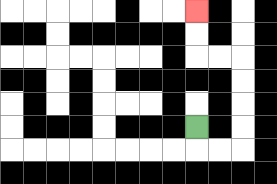{'start': '[8, 5]', 'end': '[8, 0]', 'path_directions': 'D,R,R,U,U,U,U,L,L,U,U', 'path_coordinates': '[[8, 5], [8, 6], [9, 6], [10, 6], [10, 5], [10, 4], [10, 3], [10, 2], [9, 2], [8, 2], [8, 1], [8, 0]]'}